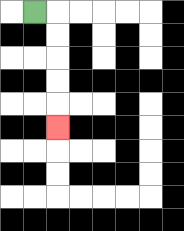{'start': '[1, 0]', 'end': '[2, 5]', 'path_directions': 'R,D,D,D,D,D', 'path_coordinates': '[[1, 0], [2, 0], [2, 1], [2, 2], [2, 3], [2, 4], [2, 5]]'}